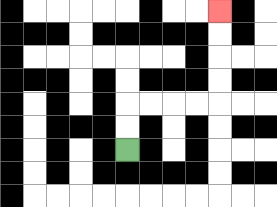{'start': '[5, 6]', 'end': '[9, 0]', 'path_directions': 'U,U,R,R,R,R,U,U,U,U', 'path_coordinates': '[[5, 6], [5, 5], [5, 4], [6, 4], [7, 4], [8, 4], [9, 4], [9, 3], [9, 2], [9, 1], [9, 0]]'}